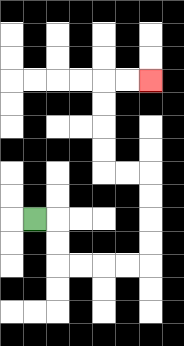{'start': '[1, 9]', 'end': '[6, 3]', 'path_directions': 'R,D,D,R,R,R,R,U,U,U,U,L,L,U,U,U,U,R,R', 'path_coordinates': '[[1, 9], [2, 9], [2, 10], [2, 11], [3, 11], [4, 11], [5, 11], [6, 11], [6, 10], [6, 9], [6, 8], [6, 7], [5, 7], [4, 7], [4, 6], [4, 5], [4, 4], [4, 3], [5, 3], [6, 3]]'}